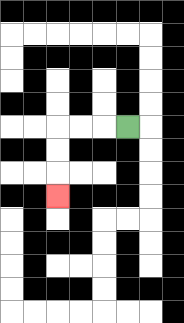{'start': '[5, 5]', 'end': '[2, 8]', 'path_directions': 'L,L,L,D,D,D', 'path_coordinates': '[[5, 5], [4, 5], [3, 5], [2, 5], [2, 6], [2, 7], [2, 8]]'}